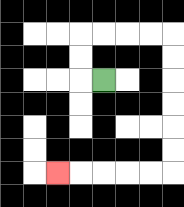{'start': '[4, 3]', 'end': '[2, 7]', 'path_directions': 'L,U,U,R,R,R,R,D,D,D,D,D,D,L,L,L,L,L', 'path_coordinates': '[[4, 3], [3, 3], [3, 2], [3, 1], [4, 1], [5, 1], [6, 1], [7, 1], [7, 2], [7, 3], [7, 4], [7, 5], [7, 6], [7, 7], [6, 7], [5, 7], [4, 7], [3, 7], [2, 7]]'}